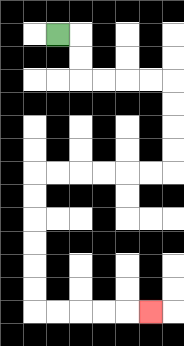{'start': '[2, 1]', 'end': '[6, 13]', 'path_directions': 'R,D,D,R,R,R,R,D,D,D,D,L,L,L,L,L,L,D,D,D,D,D,D,R,R,R,R,R', 'path_coordinates': '[[2, 1], [3, 1], [3, 2], [3, 3], [4, 3], [5, 3], [6, 3], [7, 3], [7, 4], [7, 5], [7, 6], [7, 7], [6, 7], [5, 7], [4, 7], [3, 7], [2, 7], [1, 7], [1, 8], [1, 9], [1, 10], [1, 11], [1, 12], [1, 13], [2, 13], [3, 13], [4, 13], [5, 13], [6, 13]]'}